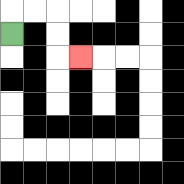{'start': '[0, 1]', 'end': '[3, 2]', 'path_directions': 'U,R,R,D,D,R', 'path_coordinates': '[[0, 1], [0, 0], [1, 0], [2, 0], [2, 1], [2, 2], [3, 2]]'}